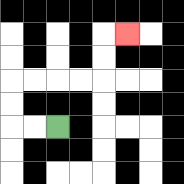{'start': '[2, 5]', 'end': '[5, 1]', 'path_directions': 'L,L,U,U,R,R,R,R,U,U,R', 'path_coordinates': '[[2, 5], [1, 5], [0, 5], [0, 4], [0, 3], [1, 3], [2, 3], [3, 3], [4, 3], [4, 2], [4, 1], [5, 1]]'}